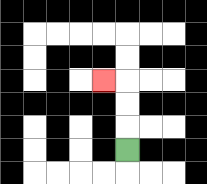{'start': '[5, 6]', 'end': '[4, 3]', 'path_directions': 'U,U,U,L', 'path_coordinates': '[[5, 6], [5, 5], [5, 4], [5, 3], [4, 3]]'}